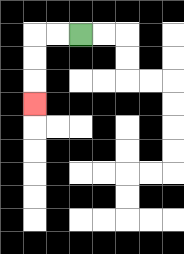{'start': '[3, 1]', 'end': '[1, 4]', 'path_directions': 'L,L,D,D,D', 'path_coordinates': '[[3, 1], [2, 1], [1, 1], [1, 2], [1, 3], [1, 4]]'}